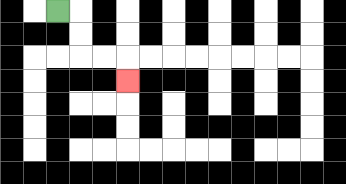{'start': '[2, 0]', 'end': '[5, 3]', 'path_directions': 'R,D,D,R,R,D', 'path_coordinates': '[[2, 0], [3, 0], [3, 1], [3, 2], [4, 2], [5, 2], [5, 3]]'}